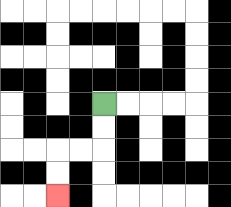{'start': '[4, 4]', 'end': '[2, 8]', 'path_directions': 'D,D,L,L,D,D', 'path_coordinates': '[[4, 4], [4, 5], [4, 6], [3, 6], [2, 6], [2, 7], [2, 8]]'}